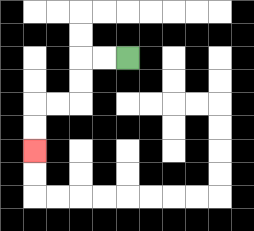{'start': '[5, 2]', 'end': '[1, 6]', 'path_directions': 'L,L,D,D,L,L,D,D', 'path_coordinates': '[[5, 2], [4, 2], [3, 2], [3, 3], [3, 4], [2, 4], [1, 4], [1, 5], [1, 6]]'}